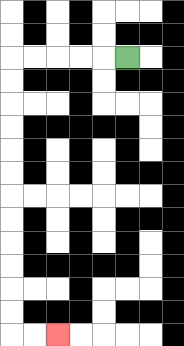{'start': '[5, 2]', 'end': '[2, 14]', 'path_directions': 'L,L,L,L,L,D,D,D,D,D,D,D,D,D,D,D,D,R,R', 'path_coordinates': '[[5, 2], [4, 2], [3, 2], [2, 2], [1, 2], [0, 2], [0, 3], [0, 4], [0, 5], [0, 6], [0, 7], [0, 8], [0, 9], [0, 10], [0, 11], [0, 12], [0, 13], [0, 14], [1, 14], [2, 14]]'}